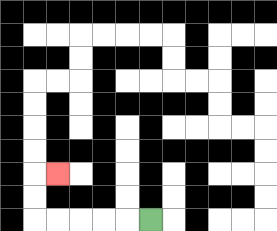{'start': '[6, 9]', 'end': '[2, 7]', 'path_directions': 'L,L,L,L,L,U,U,R', 'path_coordinates': '[[6, 9], [5, 9], [4, 9], [3, 9], [2, 9], [1, 9], [1, 8], [1, 7], [2, 7]]'}